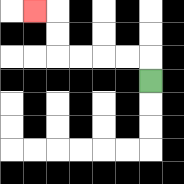{'start': '[6, 3]', 'end': '[1, 0]', 'path_directions': 'U,L,L,L,L,U,U,L', 'path_coordinates': '[[6, 3], [6, 2], [5, 2], [4, 2], [3, 2], [2, 2], [2, 1], [2, 0], [1, 0]]'}